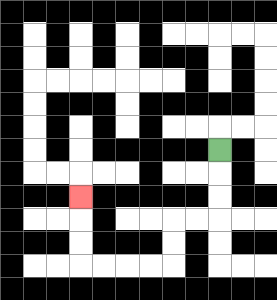{'start': '[9, 6]', 'end': '[3, 8]', 'path_directions': 'D,D,D,L,L,D,D,L,L,L,L,U,U,U', 'path_coordinates': '[[9, 6], [9, 7], [9, 8], [9, 9], [8, 9], [7, 9], [7, 10], [7, 11], [6, 11], [5, 11], [4, 11], [3, 11], [3, 10], [3, 9], [3, 8]]'}